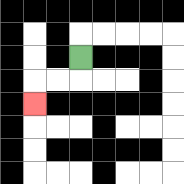{'start': '[3, 2]', 'end': '[1, 4]', 'path_directions': 'D,L,L,D', 'path_coordinates': '[[3, 2], [3, 3], [2, 3], [1, 3], [1, 4]]'}